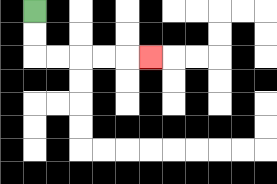{'start': '[1, 0]', 'end': '[6, 2]', 'path_directions': 'D,D,R,R,R,R,R', 'path_coordinates': '[[1, 0], [1, 1], [1, 2], [2, 2], [3, 2], [4, 2], [5, 2], [6, 2]]'}